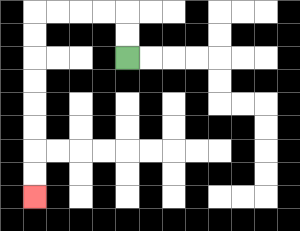{'start': '[5, 2]', 'end': '[1, 8]', 'path_directions': 'U,U,L,L,L,L,D,D,D,D,D,D,D,D', 'path_coordinates': '[[5, 2], [5, 1], [5, 0], [4, 0], [3, 0], [2, 0], [1, 0], [1, 1], [1, 2], [1, 3], [1, 4], [1, 5], [1, 6], [1, 7], [1, 8]]'}